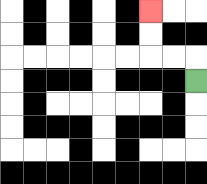{'start': '[8, 3]', 'end': '[6, 0]', 'path_directions': 'U,L,L,U,U', 'path_coordinates': '[[8, 3], [8, 2], [7, 2], [6, 2], [6, 1], [6, 0]]'}